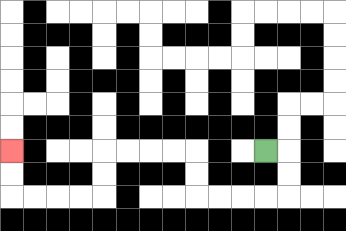{'start': '[11, 6]', 'end': '[0, 6]', 'path_directions': 'R,D,D,L,L,L,L,U,U,L,L,L,L,D,D,L,L,L,L,U,U', 'path_coordinates': '[[11, 6], [12, 6], [12, 7], [12, 8], [11, 8], [10, 8], [9, 8], [8, 8], [8, 7], [8, 6], [7, 6], [6, 6], [5, 6], [4, 6], [4, 7], [4, 8], [3, 8], [2, 8], [1, 8], [0, 8], [0, 7], [0, 6]]'}